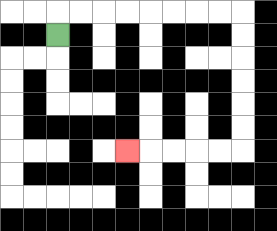{'start': '[2, 1]', 'end': '[5, 6]', 'path_directions': 'U,R,R,R,R,R,R,R,R,D,D,D,D,D,D,L,L,L,L,L', 'path_coordinates': '[[2, 1], [2, 0], [3, 0], [4, 0], [5, 0], [6, 0], [7, 0], [8, 0], [9, 0], [10, 0], [10, 1], [10, 2], [10, 3], [10, 4], [10, 5], [10, 6], [9, 6], [8, 6], [7, 6], [6, 6], [5, 6]]'}